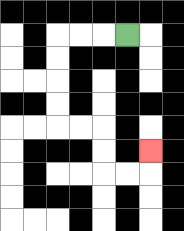{'start': '[5, 1]', 'end': '[6, 6]', 'path_directions': 'L,L,L,D,D,D,D,R,R,D,D,R,R,U', 'path_coordinates': '[[5, 1], [4, 1], [3, 1], [2, 1], [2, 2], [2, 3], [2, 4], [2, 5], [3, 5], [4, 5], [4, 6], [4, 7], [5, 7], [6, 7], [6, 6]]'}